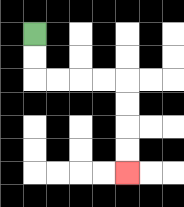{'start': '[1, 1]', 'end': '[5, 7]', 'path_directions': 'D,D,R,R,R,R,D,D,D,D', 'path_coordinates': '[[1, 1], [1, 2], [1, 3], [2, 3], [3, 3], [4, 3], [5, 3], [5, 4], [5, 5], [5, 6], [5, 7]]'}